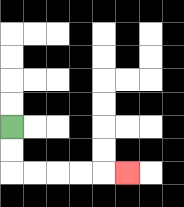{'start': '[0, 5]', 'end': '[5, 7]', 'path_directions': 'D,D,R,R,R,R,R', 'path_coordinates': '[[0, 5], [0, 6], [0, 7], [1, 7], [2, 7], [3, 7], [4, 7], [5, 7]]'}